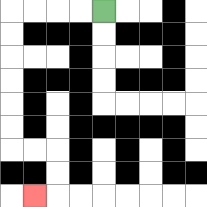{'start': '[4, 0]', 'end': '[1, 8]', 'path_directions': 'L,L,L,L,D,D,D,D,D,D,R,R,D,D,L', 'path_coordinates': '[[4, 0], [3, 0], [2, 0], [1, 0], [0, 0], [0, 1], [0, 2], [0, 3], [0, 4], [0, 5], [0, 6], [1, 6], [2, 6], [2, 7], [2, 8], [1, 8]]'}